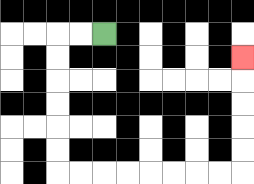{'start': '[4, 1]', 'end': '[10, 2]', 'path_directions': 'L,L,D,D,D,D,D,D,R,R,R,R,R,R,R,R,U,U,U,U,U', 'path_coordinates': '[[4, 1], [3, 1], [2, 1], [2, 2], [2, 3], [2, 4], [2, 5], [2, 6], [2, 7], [3, 7], [4, 7], [5, 7], [6, 7], [7, 7], [8, 7], [9, 7], [10, 7], [10, 6], [10, 5], [10, 4], [10, 3], [10, 2]]'}